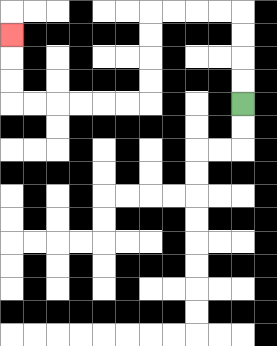{'start': '[10, 4]', 'end': '[0, 1]', 'path_directions': 'U,U,U,U,L,L,L,L,D,D,D,D,L,L,L,L,L,L,U,U,U', 'path_coordinates': '[[10, 4], [10, 3], [10, 2], [10, 1], [10, 0], [9, 0], [8, 0], [7, 0], [6, 0], [6, 1], [6, 2], [6, 3], [6, 4], [5, 4], [4, 4], [3, 4], [2, 4], [1, 4], [0, 4], [0, 3], [0, 2], [0, 1]]'}